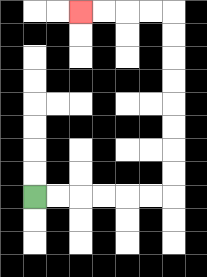{'start': '[1, 8]', 'end': '[3, 0]', 'path_directions': 'R,R,R,R,R,R,U,U,U,U,U,U,U,U,L,L,L,L', 'path_coordinates': '[[1, 8], [2, 8], [3, 8], [4, 8], [5, 8], [6, 8], [7, 8], [7, 7], [7, 6], [7, 5], [7, 4], [7, 3], [7, 2], [7, 1], [7, 0], [6, 0], [5, 0], [4, 0], [3, 0]]'}